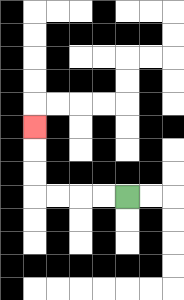{'start': '[5, 8]', 'end': '[1, 5]', 'path_directions': 'L,L,L,L,U,U,U', 'path_coordinates': '[[5, 8], [4, 8], [3, 8], [2, 8], [1, 8], [1, 7], [1, 6], [1, 5]]'}